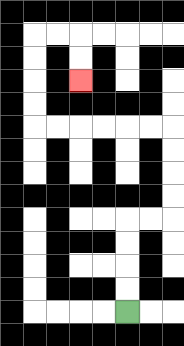{'start': '[5, 13]', 'end': '[3, 3]', 'path_directions': 'U,U,U,U,R,R,U,U,U,U,L,L,L,L,L,L,U,U,U,U,R,R,D,D', 'path_coordinates': '[[5, 13], [5, 12], [5, 11], [5, 10], [5, 9], [6, 9], [7, 9], [7, 8], [7, 7], [7, 6], [7, 5], [6, 5], [5, 5], [4, 5], [3, 5], [2, 5], [1, 5], [1, 4], [1, 3], [1, 2], [1, 1], [2, 1], [3, 1], [3, 2], [3, 3]]'}